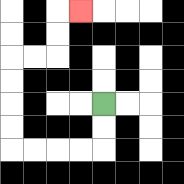{'start': '[4, 4]', 'end': '[3, 0]', 'path_directions': 'D,D,L,L,L,L,U,U,U,U,R,R,U,U,R', 'path_coordinates': '[[4, 4], [4, 5], [4, 6], [3, 6], [2, 6], [1, 6], [0, 6], [0, 5], [0, 4], [0, 3], [0, 2], [1, 2], [2, 2], [2, 1], [2, 0], [3, 0]]'}